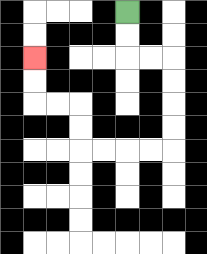{'start': '[5, 0]', 'end': '[1, 2]', 'path_directions': 'D,D,R,R,D,D,D,D,L,L,L,L,U,U,L,L,U,U', 'path_coordinates': '[[5, 0], [5, 1], [5, 2], [6, 2], [7, 2], [7, 3], [7, 4], [7, 5], [7, 6], [6, 6], [5, 6], [4, 6], [3, 6], [3, 5], [3, 4], [2, 4], [1, 4], [1, 3], [1, 2]]'}